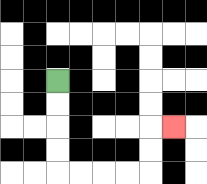{'start': '[2, 3]', 'end': '[7, 5]', 'path_directions': 'D,D,D,D,R,R,R,R,U,U,R', 'path_coordinates': '[[2, 3], [2, 4], [2, 5], [2, 6], [2, 7], [3, 7], [4, 7], [5, 7], [6, 7], [6, 6], [6, 5], [7, 5]]'}